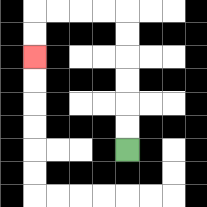{'start': '[5, 6]', 'end': '[1, 2]', 'path_directions': 'U,U,U,U,U,U,L,L,L,L,D,D', 'path_coordinates': '[[5, 6], [5, 5], [5, 4], [5, 3], [5, 2], [5, 1], [5, 0], [4, 0], [3, 0], [2, 0], [1, 0], [1, 1], [1, 2]]'}